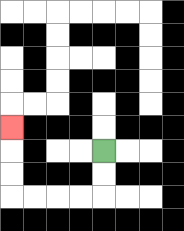{'start': '[4, 6]', 'end': '[0, 5]', 'path_directions': 'D,D,L,L,L,L,U,U,U', 'path_coordinates': '[[4, 6], [4, 7], [4, 8], [3, 8], [2, 8], [1, 8], [0, 8], [0, 7], [0, 6], [0, 5]]'}